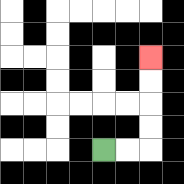{'start': '[4, 6]', 'end': '[6, 2]', 'path_directions': 'R,R,U,U,U,U', 'path_coordinates': '[[4, 6], [5, 6], [6, 6], [6, 5], [6, 4], [6, 3], [6, 2]]'}